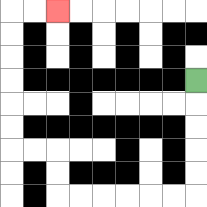{'start': '[8, 3]', 'end': '[2, 0]', 'path_directions': 'D,D,D,D,D,L,L,L,L,L,L,U,U,L,L,U,U,U,U,U,U,R,R', 'path_coordinates': '[[8, 3], [8, 4], [8, 5], [8, 6], [8, 7], [8, 8], [7, 8], [6, 8], [5, 8], [4, 8], [3, 8], [2, 8], [2, 7], [2, 6], [1, 6], [0, 6], [0, 5], [0, 4], [0, 3], [0, 2], [0, 1], [0, 0], [1, 0], [2, 0]]'}